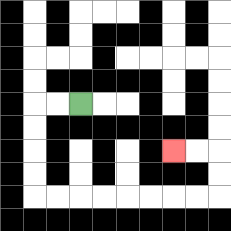{'start': '[3, 4]', 'end': '[7, 6]', 'path_directions': 'L,L,D,D,D,D,R,R,R,R,R,R,R,R,U,U,L,L', 'path_coordinates': '[[3, 4], [2, 4], [1, 4], [1, 5], [1, 6], [1, 7], [1, 8], [2, 8], [3, 8], [4, 8], [5, 8], [6, 8], [7, 8], [8, 8], [9, 8], [9, 7], [9, 6], [8, 6], [7, 6]]'}